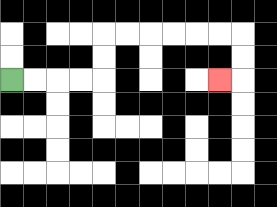{'start': '[0, 3]', 'end': '[9, 3]', 'path_directions': 'R,R,R,R,U,U,R,R,R,R,R,R,D,D,L', 'path_coordinates': '[[0, 3], [1, 3], [2, 3], [3, 3], [4, 3], [4, 2], [4, 1], [5, 1], [6, 1], [7, 1], [8, 1], [9, 1], [10, 1], [10, 2], [10, 3], [9, 3]]'}